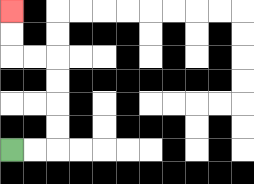{'start': '[0, 6]', 'end': '[0, 0]', 'path_directions': 'R,R,U,U,U,U,L,L,U,U', 'path_coordinates': '[[0, 6], [1, 6], [2, 6], [2, 5], [2, 4], [2, 3], [2, 2], [1, 2], [0, 2], [0, 1], [0, 0]]'}